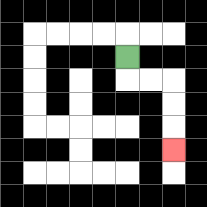{'start': '[5, 2]', 'end': '[7, 6]', 'path_directions': 'D,R,R,D,D,D', 'path_coordinates': '[[5, 2], [5, 3], [6, 3], [7, 3], [7, 4], [7, 5], [7, 6]]'}